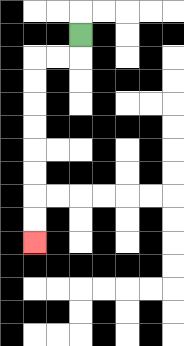{'start': '[3, 1]', 'end': '[1, 10]', 'path_directions': 'D,L,L,D,D,D,D,D,D,D,D', 'path_coordinates': '[[3, 1], [3, 2], [2, 2], [1, 2], [1, 3], [1, 4], [1, 5], [1, 6], [1, 7], [1, 8], [1, 9], [1, 10]]'}